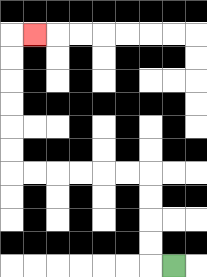{'start': '[7, 11]', 'end': '[1, 1]', 'path_directions': 'L,U,U,U,U,L,L,L,L,L,L,U,U,U,U,U,U,R', 'path_coordinates': '[[7, 11], [6, 11], [6, 10], [6, 9], [6, 8], [6, 7], [5, 7], [4, 7], [3, 7], [2, 7], [1, 7], [0, 7], [0, 6], [0, 5], [0, 4], [0, 3], [0, 2], [0, 1], [1, 1]]'}